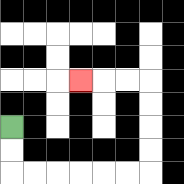{'start': '[0, 5]', 'end': '[3, 3]', 'path_directions': 'D,D,R,R,R,R,R,R,U,U,U,U,L,L,L', 'path_coordinates': '[[0, 5], [0, 6], [0, 7], [1, 7], [2, 7], [3, 7], [4, 7], [5, 7], [6, 7], [6, 6], [6, 5], [6, 4], [6, 3], [5, 3], [4, 3], [3, 3]]'}